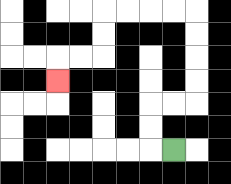{'start': '[7, 6]', 'end': '[2, 3]', 'path_directions': 'L,U,U,R,R,U,U,U,U,L,L,L,L,D,D,L,L,D', 'path_coordinates': '[[7, 6], [6, 6], [6, 5], [6, 4], [7, 4], [8, 4], [8, 3], [8, 2], [8, 1], [8, 0], [7, 0], [6, 0], [5, 0], [4, 0], [4, 1], [4, 2], [3, 2], [2, 2], [2, 3]]'}